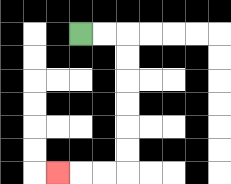{'start': '[3, 1]', 'end': '[2, 7]', 'path_directions': 'R,R,D,D,D,D,D,D,L,L,L', 'path_coordinates': '[[3, 1], [4, 1], [5, 1], [5, 2], [5, 3], [5, 4], [5, 5], [5, 6], [5, 7], [4, 7], [3, 7], [2, 7]]'}